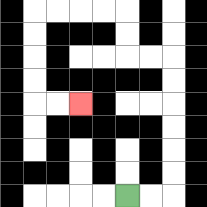{'start': '[5, 8]', 'end': '[3, 4]', 'path_directions': 'R,R,U,U,U,U,U,U,L,L,U,U,L,L,L,L,D,D,D,D,R,R', 'path_coordinates': '[[5, 8], [6, 8], [7, 8], [7, 7], [7, 6], [7, 5], [7, 4], [7, 3], [7, 2], [6, 2], [5, 2], [5, 1], [5, 0], [4, 0], [3, 0], [2, 0], [1, 0], [1, 1], [1, 2], [1, 3], [1, 4], [2, 4], [3, 4]]'}